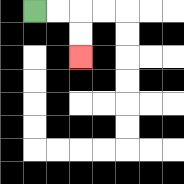{'start': '[1, 0]', 'end': '[3, 2]', 'path_directions': 'R,R,D,D', 'path_coordinates': '[[1, 0], [2, 0], [3, 0], [3, 1], [3, 2]]'}